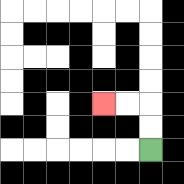{'start': '[6, 6]', 'end': '[4, 4]', 'path_directions': 'U,U,L,L', 'path_coordinates': '[[6, 6], [6, 5], [6, 4], [5, 4], [4, 4]]'}